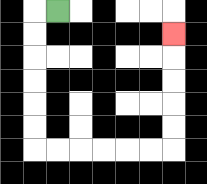{'start': '[2, 0]', 'end': '[7, 1]', 'path_directions': 'L,D,D,D,D,D,D,R,R,R,R,R,R,U,U,U,U,U', 'path_coordinates': '[[2, 0], [1, 0], [1, 1], [1, 2], [1, 3], [1, 4], [1, 5], [1, 6], [2, 6], [3, 6], [4, 6], [5, 6], [6, 6], [7, 6], [7, 5], [7, 4], [7, 3], [7, 2], [7, 1]]'}